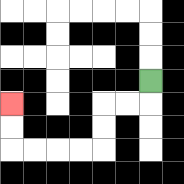{'start': '[6, 3]', 'end': '[0, 4]', 'path_directions': 'D,L,L,D,D,L,L,L,L,U,U', 'path_coordinates': '[[6, 3], [6, 4], [5, 4], [4, 4], [4, 5], [4, 6], [3, 6], [2, 6], [1, 6], [0, 6], [0, 5], [0, 4]]'}